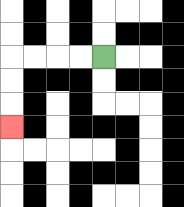{'start': '[4, 2]', 'end': '[0, 5]', 'path_directions': 'L,L,L,L,D,D,D', 'path_coordinates': '[[4, 2], [3, 2], [2, 2], [1, 2], [0, 2], [0, 3], [0, 4], [0, 5]]'}